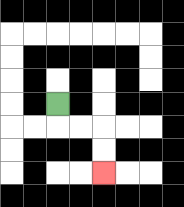{'start': '[2, 4]', 'end': '[4, 7]', 'path_directions': 'D,R,R,D,D', 'path_coordinates': '[[2, 4], [2, 5], [3, 5], [4, 5], [4, 6], [4, 7]]'}